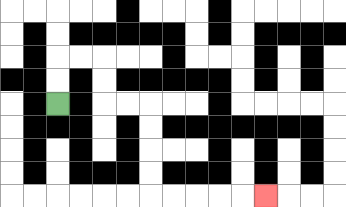{'start': '[2, 4]', 'end': '[11, 8]', 'path_directions': 'U,U,R,R,D,D,R,R,D,D,D,D,R,R,R,R,R', 'path_coordinates': '[[2, 4], [2, 3], [2, 2], [3, 2], [4, 2], [4, 3], [4, 4], [5, 4], [6, 4], [6, 5], [6, 6], [6, 7], [6, 8], [7, 8], [8, 8], [9, 8], [10, 8], [11, 8]]'}